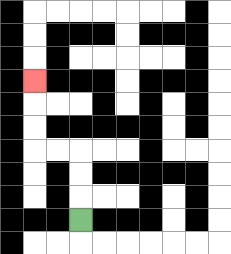{'start': '[3, 9]', 'end': '[1, 3]', 'path_directions': 'U,U,U,L,L,U,U,U', 'path_coordinates': '[[3, 9], [3, 8], [3, 7], [3, 6], [2, 6], [1, 6], [1, 5], [1, 4], [1, 3]]'}